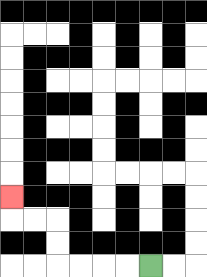{'start': '[6, 11]', 'end': '[0, 8]', 'path_directions': 'L,L,L,L,U,U,L,L,U', 'path_coordinates': '[[6, 11], [5, 11], [4, 11], [3, 11], [2, 11], [2, 10], [2, 9], [1, 9], [0, 9], [0, 8]]'}